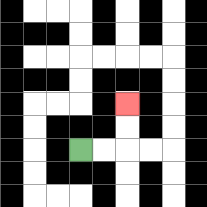{'start': '[3, 6]', 'end': '[5, 4]', 'path_directions': 'R,R,U,U', 'path_coordinates': '[[3, 6], [4, 6], [5, 6], [5, 5], [5, 4]]'}